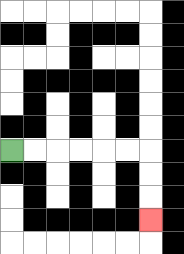{'start': '[0, 6]', 'end': '[6, 9]', 'path_directions': 'R,R,R,R,R,R,D,D,D', 'path_coordinates': '[[0, 6], [1, 6], [2, 6], [3, 6], [4, 6], [5, 6], [6, 6], [6, 7], [6, 8], [6, 9]]'}